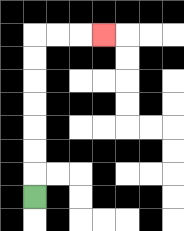{'start': '[1, 8]', 'end': '[4, 1]', 'path_directions': 'U,U,U,U,U,U,U,R,R,R', 'path_coordinates': '[[1, 8], [1, 7], [1, 6], [1, 5], [1, 4], [1, 3], [1, 2], [1, 1], [2, 1], [3, 1], [4, 1]]'}